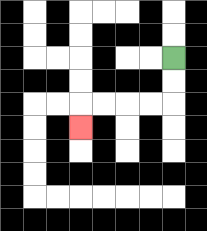{'start': '[7, 2]', 'end': '[3, 5]', 'path_directions': 'D,D,L,L,L,L,D', 'path_coordinates': '[[7, 2], [7, 3], [7, 4], [6, 4], [5, 4], [4, 4], [3, 4], [3, 5]]'}